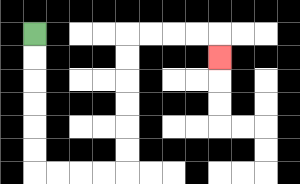{'start': '[1, 1]', 'end': '[9, 2]', 'path_directions': 'D,D,D,D,D,D,R,R,R,R,U,U,U,U,U,U,R,R,R,R,D', 'path_coordinates': '[[1, 1], [1, 2], [1, 3], [1, 4], [1, 5], [1, 6], [1, 7], [2, 7], [3, 7], [4, 7], [5, 7], [5, 6], [5, 5], [5, 4], [5, 3], [5, 2], [5, 1], [6, 1], [7, 1], [8, 1], [9, 1], [9, 2]]'}